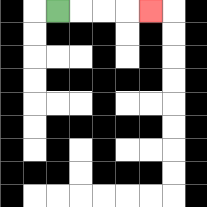{'start': '[2, 0]', 'end': '[6, 0]', 'path_directions': 'R,R,R,R', 'path_coordinates': '[[2, 0], [3, 0], [4, 0], [5, 0], [6, 0]]'}